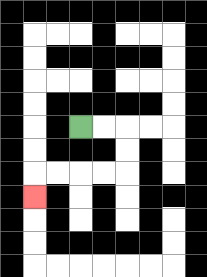{'start': '[3, 5]', 'end': '[1, 8]', 'path_directions': 'R,R,D,D,L,L,L,L,D', 'path_coordinates': '[[3, 5], [4, 5], [5, 5], [5, 6], [5, 7], [4, 7], [3, 7], [2, 7], [1, 7], [1, 8]]'}